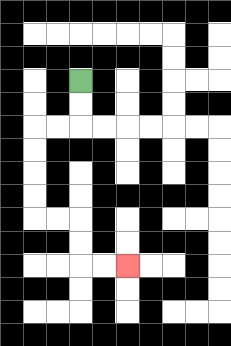{'start': '[3, 3]', 'end': '[5, 11]', 'path_directions': 'D,D,L,L,D,D,D,D,R,R,D,D,R,R', 'path_coordinates': '[[3, 3], [3, 4], [3, 5], [2, 5], [1, 5], [1, 6], [1, 7], [1, 8], [1, 9], [2, 9], [3, 9], [3, 10], [3, 11], [4, 11], [5, 11]]'}